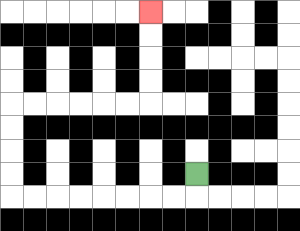{'start': '[8, 7]', 'end': '[6, 0]', 'path_directions': 'D,L,L,L,L,L,L,L,L,U,U,U,U,R,R,R,R,R,R,U,U,U,U', 'path_coordinates': '[[8, 7], [8, 8], [7, 8], [6, 8], [5, 8], [4, 8], [3, 8], [2, 8], [1, 8], [0, 8], [0, 7], [0, 6], [0, 5], [0, 4], [1, 4], [2, 4], [3, 4], [4, 4], [5, 4], [6, 4], [6, 3], [6, 2], [6, 1], [6, 0]]'}